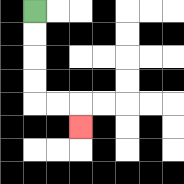{'start': '[1, 0]', 'end': '[3, 5]', 'path_directions': 'D,D,D,D,R,R,D', 'path_coordinates': '[[1, 0], [1, 1], [1, 2], [1, 3], [1, 4], [2, 4], [3, 4], [3, 5]]'}